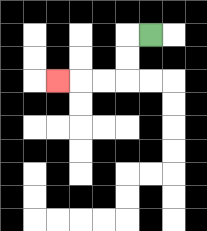{'start': '[6, 1]', 'end': '[2, 3]', 'path_directions': 'L,D,D,L,L,L', 'path_coordinates': '[[6, 1], [5, 1], [5, 2], [5, 3], [4, 3], [3, 3], [2, 3]]'}